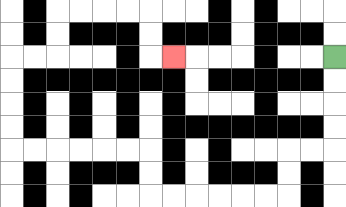{'start': '[14, 2]', 'end': '[7, 2]', 'path_directions': 'D,D,D,D,L,L,D,D,L,L,L,L,L,L,U,U,L,L,L,L,L,L,U,U,U,U,R,R,U,U,R,R,R,R,D,D,R', 'path_coordinates': '[[14, 2], [14, 3], [14, 4], [14, 5], [14, 6], [13, 6], [12, 6], [12, 7], [12, 8], [11, 8], [10, 8], [9, 8], [8, 8], [7, 8], [6, 8], [6, 7], [6, 6], [5, 6], [4, 6], [3, 6], [2, 6], [1, 6], [0, 6], [0, 5], [0, 4], [0, 3], [0, 2], [1, 2], [2, 2], [2, 1], [2, 0], [3, 0], [4, 0], [5, 0], [6, 0], [6, 1], [6, 2], [7, 2]]'}